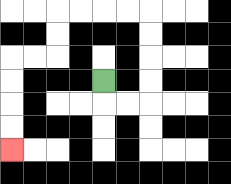{'start': '[4, 3]', 'end': '[0, 6]', 'path_directions': 'D,R,R,U,U,U,U,L,L,L,L,D,D,L,L,D,D,D,D', 'path_coordinates': '[[4, 3], [4, 4], [5, 4], [6, 4], [6, 3], [6, 2], [6, 1], [6, 0], [5, 0], [4, 0], [3, 0], [2, 0], [2, 1], [2, 2], [1, 2], [0, 2], [0, 3], [0, 4], [0, 5], [0, 6]]'}